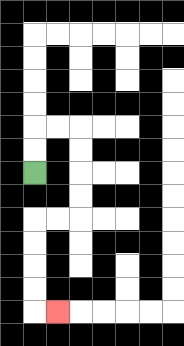{'start': '[1, 7]', 'end': '[2, 13]', 'path_directions': 'U,U,R,R,D,D,D,D,L,L,D,D,D,D,R', 'path_coordinates': '[[1, 7], [1, 6], [1, 5], [2, 5], [3, 5], [3, 6], [3, 7], [3, 8], [3, 9], [2, 9], [1, 9], [1, 10], [1, 11], [1, 12], [1, 13], [2, 13]]'}